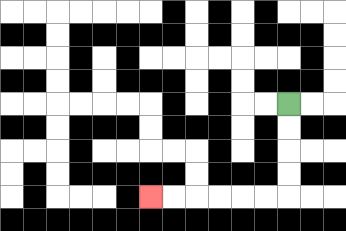{'start': '[12, 4]', 'end': '[6, 8]', 'path_directions': 'D,D,D,D,L,L,L,L,L,L', 'path_coordinates': '[[12, 4], [12, 5], [12, 6], [12, 7], [12, 8], [11, 8], [10, 8], [9, 8], [8, 8], [7, 8], [6, 8]]'}